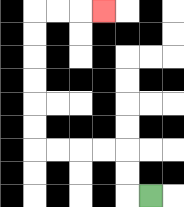{'start': '[6, 8]', 'end': '[4, 0]', 'path_directions': 'L,U,U,L,L,L,L,U,U,U,U,U,U,R,R,R', 'path_coordinates': '[[6, 8], [5, 8], [5, 7], [5, 6], [4, 6], [3, 6], [2, 6], [1, 6], [1, 5], [1, 4], [1, 3], [1, 2], [1, 1], [1, 0], [2, 0], [3, 0], [4, 0]]'}